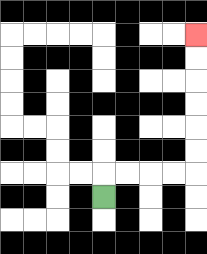{'start': '[4, 8]', 'end': '[8, 1]', 'path_directions': 'U,R,R,R,R,U,U,U,U,U,U', 'path_coordinates': '[[4, 8], [4, 7], [5, 7], [6, 7], [7, 7], [8, 7], [8, 6], [8, 5], [8, 4], [8, 3], [8, 2], [8, 1]]'}